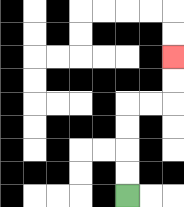{'start': '[5, 8]', 'end': '[7, 2]', 'path_directions': 'U,U,U,U,R,R,U,U', 'path_coordinates': '[[5, 8], [5, 7], [5, 6], [5, 5], [5, 4], [6, 4], [7, 4], [7, 3], [7, 2]]'}